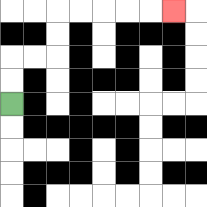{'start': '[0, 4]', 'end': '[7, 0]', 'path_directions': 'U,U,R,R,U,U,R,R,R,R,R', 'path_coordinates': '[[0, 4], [0, 3], [0, 2], [1, 2], [2, 2], [2, 1], [2, 0], [3, 0], [4, 0], [5, 0], [6, 0], [7, 0]]'}